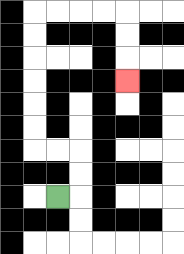{'start': '[2, 8]', 'end': '[5, 3]', 'path_directions': 'R,U,U,L,L,U,U,U,U,U,U,R,R,R,R,D,D,D', 'path_coordinates': '[[2, 8], [3, 8], [3, 7], [3, 6], [2, 6], [1, 6], [1, 5], [1, 4], [1, 3], [1, 2], [1, 1], [1, 0], [2, 0], [3, 0], [4, 0], [5, 0], [5, 1], [5, 2], [5, 3]]'}